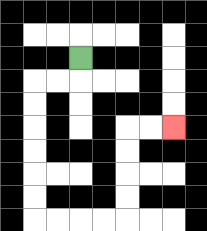{'start': '[3, 2]', 'end': '[7, 5]', 'path_directions': 'D,L,L,D,D,D,D,D,D,R,R,R,R,U,U,U,U,R,R', 'path_coordinates': '[[3, 2], [3, 3], [2, 3], [1, 3], [1, 4], [1, 5], [1, 6], [1, 7], [1, 8], [1, 9], [2, 9], [3, 9], [4, 9], [5, 9], [5, 8], [5, 7], [5, 6], [5, 5], [6, 5], [7, 5]]'}